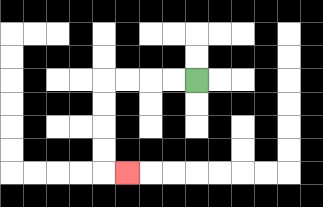{'start': '[8, 3]', 'end': '[5, 7]', 'path_directions': 'L,L,L,L,D,D,D,D,R', 'path_coordinates': '[[8, 3], [7, 3], [6, 3], [5, 3], [4, 3], [4, 4], [4, 5], [4, 6], [4, 7], [5, 7]]'}